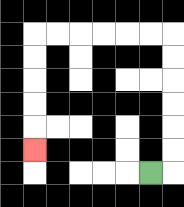{'start': '[6, 7]', 'end': '[1, 6]', 'path_directions': 'R,U,U,U,U,U,U,L,L,L,L,L,L,D,D,D,D,D', 'path_coordinates': '[[6, 7], [7, 7], [7, 6], [7, 5], [7, 4], [7, 3], [7, 2], [7, 1], [6, 1], [5, 1], [4, 1], [3, 1], [2, 1], [1, 1], [1, 2], [1, 3], [1, 4], [1, 5], [1, 6]]'}